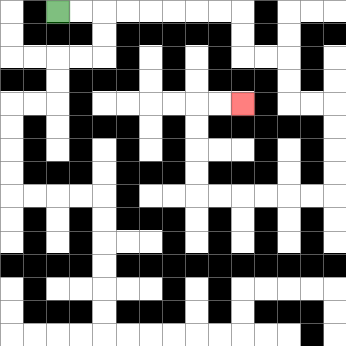{'start': '[2, 0]', 'end': '[10, 4]', 'path_directions': 'R,R,R,R,R,R,R,R,D,D,R,R,D,D,R,R,D,D,D,D,L,L,L,L,L,L,U,U,U,U,R,R', 'path_coordinates': '[[2, 0], [3, 0], [4, 0], [5, 0], [6, 0], [7, 0], [8, 0], [9, 0], [10, 0], [10, 1], [10, 2], [11, 2], [12, 2], [12, 3], [12, 4], [13, 4], [14, 4], [14, 5], [14, 6], [14, 7], [14, 8], [13, 8], [12, 8], [11, 8], [10, 8], [9, 8], [8, 8], [8, 7], [8, 6], [8, 5], [8, 4], [9, 4], [10, 4]]'}